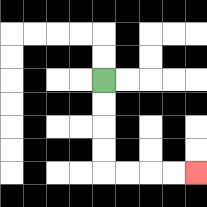{'start': '[4, 3]', 'end': '[8, 7]', 'path_directions': 'D,D,D,D,R,R,R,R', 'path_coordinates': '[[4, 3], [4, 4], [4, 5], [4, 6], [4, 7], [5, 7], [6, 7], [7, 7], [8, 7]]'}